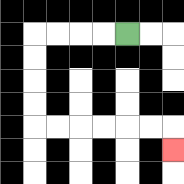{'start': '[5, 1]', 'end': '[7, 6]', 'path_directions': 'L,L,L,L,D,D,D,D,R,R,R,R,R,R,D', 'path_coordinates': '[[5, 1], [4, 1], [3, 1], [2, 1], [1, 1], [1, 2], [1, 3], [1, 4], [1, 5], [2, 5], [3, 5], [4, 5], [5, 5], [6, 5], [7, 5], [7, 6]]'}